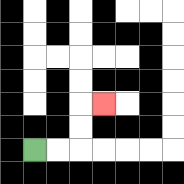{'start': '[1, 6]', 'end': '[4, 4]', 'path_directions': 'R,R,U,U,R', 'path_coordinates': '[[1, 6], [2, 6], [3, 6], [3, 5], [3, 4], [4, 4]]'}